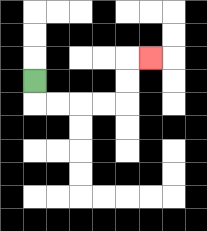{'start': '[1, 3]', 'end': '[6, 2]', 'path_directions': 'D,R,R,R,R,U,U,R', 'path_coordinates': '[[1, 3], [1, 4], [2, 4], [3, 4], [4, 4], [5, 4], [5, 3], [5, 2], [6, 2]]'}